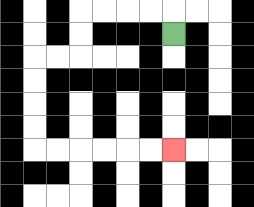{'start': '[7, 1]', 'end': '[7, 6]', 'path_directions': 'U,L,L,L,L,D,D,L,L,D,D,D,D,R,R,R,R,R,R', 'path_coordinates': '[[7, 1], [7, 0], [6, 0], [5, 0], [4, 0], [3, 0], [3, 1], [3, 2], [2, 2], [1, 2], [1, 3], [1, 4], [1, 5], [1, 6], [2, 6], [3, 6], [4, 6], [5, 6], [6, 6], [7, 6]]'}